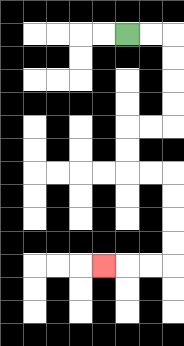{'start': '[5, 1]', 'end': '[4, 11]', 'path_directions': 'R,R,D,D,D,D,L,L,D,D,R,R,D,D,D,D,L,L,L', 'path_coordinates': '[[5, 1], [6, 1], [7, 1], [7, 2], [7, 3], [7, 4], [7, 5], [6, 5], [5, 5], [5, 6], [5, 7], [6, 7], [7, 7], [7, 8], [7, 9], [7, 10], [7, 11], [6, 11], [5, 11], [4, 11]]'}